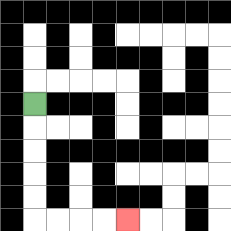{'start': '[1, 4]', 'end': '[5, 9]', 'path_directions': 'D,D,D,D,D,R,R,R,R', 'path_coordinates': '[[1, 4], [1, 5], [1, 6], [1, 7], [1, 8], [1, 9], [2, 9], [3, 9], [4, 9], [5, 9]]'}